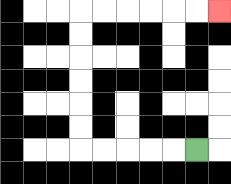{'start': '[8, 6]', 'end': '[9, 0]', 'path_directions': 'L,L,L,L,L,U,U,U,U,U,U,R,R,R,R,R,R', 'path_coordinates': '[[8, 6], [7, 6], [6, 6], [5, 6], [4, 6], [3, 6], [3, 5], [3, 4], [3, 3], [3, 2], [3, 1], [3, 0], [4, 0], [5, 0], [6, 0], [7, 0], [8, 0], [9, 0]]'}